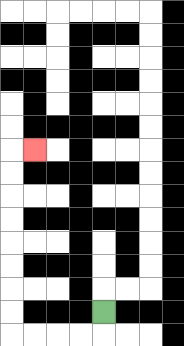{'start': '[4, 13]', 'end': '[1, 6]', 'path_directions': 'D,L,L,L,L,U,U,U,U,U,U,U,U,R', 'path_coordinates': '[[4, 13], [4, 14], [3, 14], [2, 14], [1, 14], [0, 14], [0, 13], [0, 12], [0, 11], [0, 10], [0, 9], [0, 8], [0, 7], [0, 6], [1, 6]]'}